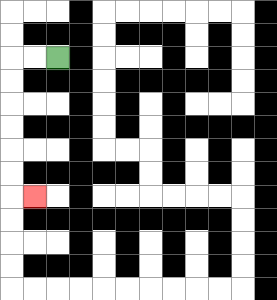{'start': '[2, 2]', 'end': '[1, 8]', 'path_directions': 'L,L,D,D,D,D,D,D,R', 'path_coordinates': '[[2, 2], [1, 2], [0, 2], [0, 3], [0, 4], [0, 5], [0, 6], [0, 7], [0, 8], [1, 8]]'}